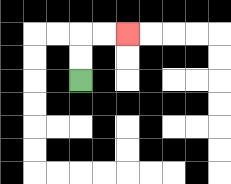{'start': '[3, 3]', 'end': '[5, 1]', 'path_directions': 'U,U,R,R', 'path_coordinates': '[[3, 3], [3, 2], [3, 1], [4, 1], [5, 1]]'}